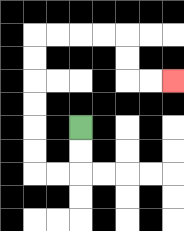{'start': '[3, 5]', 'end': '[7, 3]', 'path_directions': 'D,D,L,L,U,U,U,U,U,U,R,R,R,R,D,D,R,R', 'path_coordinates': '[[3, 5], [3, 6], [3, 7], [2, 7], [1, 7], [1, 6], [1, 5], [1, 4], [1, 3], [1, 2], [1, 1], [2, 1], [3, 1], [4, 1], [5, 1], [5, 2], [5, 3], [6, 3], [7, 3]]'}